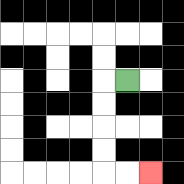{'start': '[5, 3]', 'end': '[6, 7]', 'path_directions': 'L,D,D,D,D,R,R', 'path_coordinates': '[[5, 3], [4, 3], [4, 4], [4, 5], [4, 6], [4, 7], [5, 7], [6, 7]]'}